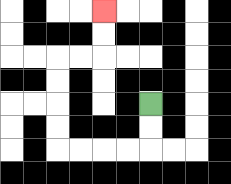{'start': '[6, 4]', 'end': '[4, 0]', 'path_directions': 'D,D,L,L,L,L,U,U,U,U,R,R,U,U', 'path_coordinates': '[[6, 4], [6, 5], [6, 6], [5, 6], [4, 6], [3, 6], [2, 6], [2, 5], [2, 4], [2, 3], [2, 2], [3, 2], [4, 2], [4, 1], [4, 0]]'}